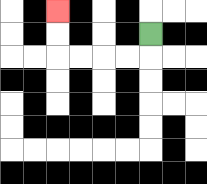{'start': '[6, 1]', 'end': '[2, 0]', 'path_directions': 'D,L,L,L,L,U,U', 'path_coordinates': '[[6, 1], [6, 2], [5, 2], [4, 2], [3, 2], [2, 2], [2, 1], [2, 0]]'}